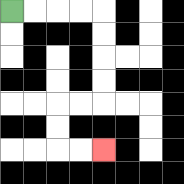{'start': '[0, 0]', 'end': '[4, 6]', 'path_directions': 'R,R,R,R,D,D,D,D,L,L,D,D,R,R', 'path_coordinates': '[[0, 0], [1, 0], [2, 0], [3, 0], [4, 0], [4, 1], [4, 2], [4, 3], [4, 4], [3, 4], [2, 4], [2, 5], [2, 6], [3, 6], [4, 6]]'}